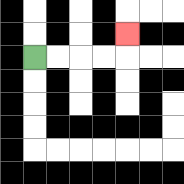{'start': '[1, 2]', 'end': '[5, 1]', 'path_directions': 'R,R,R,R,U', 'path_coordinates': '[[1, 2], [2, 2], [3, 2], [4, 2], [5, 2], [5, 1]]'}